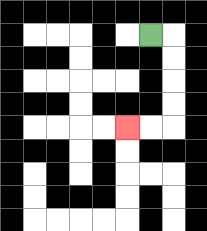{'start': '[6, 1]', 'end': '[5, 5]', 'path_directions': 'R,D,D,D,D,L,L', 'path_coordinates': '[[6, 1], [7, 1], [7, 2], [7, 3], [7, 4], [7, 5], [6, 5], [5, 5]]'}